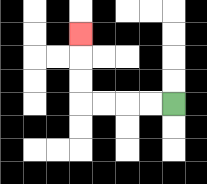{'start': '[7, 4]', 'end': '[3, 1]', 'path_directions': 'L,L,L,L,U,U,U', 'path_coordinates': '[[7, 4], [6, 4], [5, 4], [4, 4], [3, 4], [3, 3], [3, 2], [3, 1]]'}